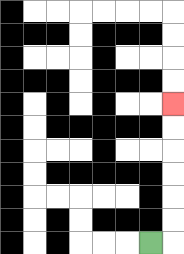{'start': '[6, 10]', 'end': '[7, 4]', 'path_directions': 'R,U,U,U,U,U,U', 'path_coordinates': '[[6, 10], [7, 10], [7, 9], [7, 8], [7, 7], [7, 6], [7, 5], [7, 4]]'}